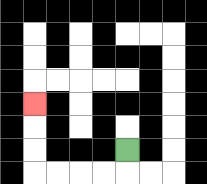{'start': '[5, 6]', 'end': '[1, 4]', 'path_directions': 'D,L,L,L,L,U,U,U', 'path_coordinates': '[[5, 6], [5, 7], [4, 7], [3, 7], [2, 7], [1, 7], [1, 6], [1, 5], [1, 4]]'}